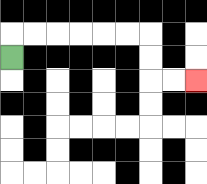{'start': '[0, 2]', 'end': '[8, 3]', 'path_directions': 'U,R,R,R,R,R,R,D,D,R,R', 'path_coordinates': '[[0, 2], [0, 1], [1, 1], [2, 1], [3, 1], [4, 1], [5, 1], [6, 1], [6, 2], [6, 3], [7, 3], [8, 3]]'}